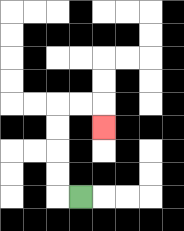{'start': '[3, 8]', 'end': '[4, 5]', 'path_directions': 'L,U,U,U,U,R,R,D', 'path_coordinates': '[[3, 8], [2, 8], [2, 7], [2, 6], [2, 5], [2, 4], [3, 4], [4, 4], [4, 5]]'}